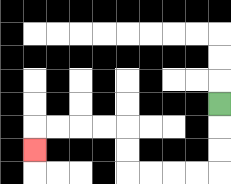{'start': '[9, 4]', 'end': '[1, 6]', 'path_directions': 'D,D,D,L,L,L,L,U,U,L,L,L,L,D', 'path_coordinates': '[[9, 4], [9, 5], [9, 6], [9, 7], [8, 7], [7, 7], [6, 7], [5, 7], [5, 6], [5, 5], [4, 5], [3, 5], [2, 5], [1, 5], [1, 6]]'}